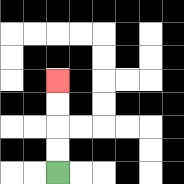{'start': '[2, 7]', 'end': '[2, 3]', 'path_directions': 'U,U,U,U', 'path_coordinates': '[[2, 7], [2, 6], [2, 5], [2, 4], [2, 3]]'}